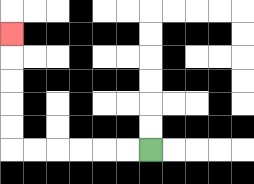{'start': '[6, 6]', 'end': '[0, 1]', 'path_directions': 'L,L,L,L,L,L,U,U,U,U,U', 'path_coordinates': '[[6, 6], [5, 6], [4, 6], [3, 6], [2, 6], [1, 6], [0, 6], [0, 5], [0, 4], [0, 3], [0, 2], [0, 1]]'}